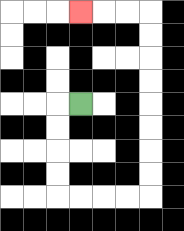{'start': '[3, 4]', 'end': '[3, 0]', 'path_directions': 'L,D,D,D,D,R,R,R,R,U,U,U,U,U,U,U,U,L,L,L', 'path_coordinates': '[[3, 4], [2, 4], [2, 5], [2, 6], [2, 7], [2, 8], [3, 8], [4, 8], [5, 8], [6, 8], [6, 7], [6, 6], [6, 5], [6, 4], [6, 3], [6, 2], [6, 1], [6, 0], [5, 0], [4, 0], [3, 0]]'}